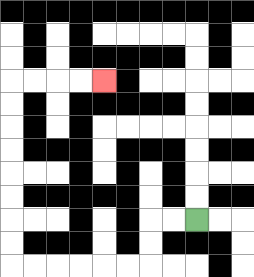{'start': '[8, 9]', 'end': '[4, 3]', 'path_directions': 'L,L,D,D,L,L,L,L,L,L,U,U,U,U,U,U,U,U,R,R,R,R', 'path_coordinates': '[[8, 9], [7, 9], [6, 9], [6, 10], [6, 11], [5, 11], [4, 11], [3, 11], [2, 11], [1, 11], [0, 11], [0, 10], [0, 9], [0, 8], [0, 7], [0, 6], [0, 5], [0, 4], [0, 3], [1, 3], [2, 3], [3, 3], [4, 3]]'}